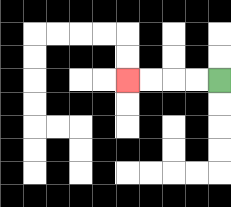{'start': '[9, 3]', 'end': '[5, 3]', 'path_directions': 'L,L,L,L', 'path_coordinates': '[[9, 3], [8, 3], [7, 3], [6, 3], [5, 3]]'}